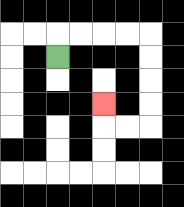{'start': '[2, 2]', 'end': '[4, 4]', 'path_directions': 'U,R,R,R,R,D,D,D,D,L,L,U', 'path_coordinates': '[[2, 2], [2, 1], [3, 1], [4, 1], [5, 1], [6, 1], [6, 2], [6, 3], [6, 4], [6, 5], [5, 5], [4, 5], [4, 4]]'}